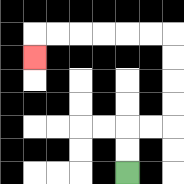{'start': '[5, 7]', 'end': '[1, 2]', 'path_directions': 'U,U,R,R,U,U,U,U,L,L,L,L,L,L,D', 'path_coordinates': '[[5, 7], [5, 6], [5, 5], [6, 5], [7, 5], [7, 4], [7, 3], [7, 2], [7, 1], [6, 1], [5, 1], [4, 1], [3, 1], [2, 1], [1, 1], [1, 2]]'}